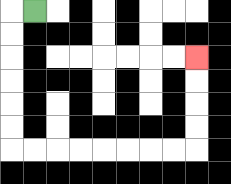{'start': '[1, 0]', 'end': '[8, 2]', 'path_directions': 'L,D,D,D,D,D,D,R,R,R,R,R,R,R,R,U,U,U,U', 'path_coordinates': '[[1, 0], [0, 0], [0, 1], [0, 2], [0, 3], [0, 4], [0, 5], [0, 6], [1, 6], [2, 6], [3, 6], [4, 6], [5, 6], [6, 6], [7, 6], [8, 6], [8, 5], [8, 4], [8, 3], [8, 2]]'}